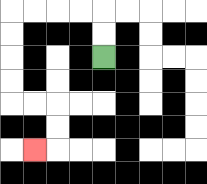{'start': '[4, 2]', 'end': '[1, 6]', 'path_directions': 'U,U,L,L,L,L,D,D,D,D,R,R,D,D,L', 'path_coordinates': '[[4, 2], [4, 1], [4, 0], [3, 0], [2, 0], [1, 0], [0, 0], [0, 1], [0, 2], [0, 3], [0, 4], [1, 4], [2, 4], [2, 5], [2, 6], [1, 6]]'}